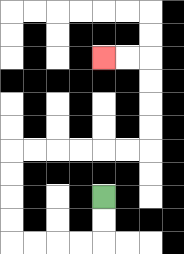{'start': '[4, 8]', 'end': '[4, 2]', 'path_directions': 'D,D,L,L,L,L,U,U,U,U,R,R,R,R,R,R,U,U,U,U,L,L', 'path_coordinates': '[[4, 8], [4, 9], [4, 10], [3, 10], [2, 10], [1, 10], [0, 10], [0, 9], [0, 8], [0, 7], [0, 6], [1, 6], [2, 6], [3, 6], [4, 6], [5, 6], [6, 6], [6, 5], [6, 4], [6, 3], [6, 2], [5, 2], [4, 2]]'}